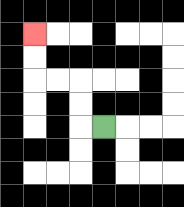{'start': '[4, 5]', 'end': '[1, 1]', 'path_directions': 'L,U,U,L,L,U,U', 'path_coordinates': '[[4, 5], [3, 5], [3, 4], [3, 3], [2, 3], [1, 3], [1, 2], [1, 1]]'}